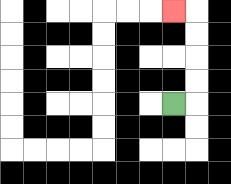{'start': '[7, 4]', 'end': '[7, 0]', 'path_directions': 'R,U,U,U,U,L', 'path_coordinates': '[[7, 4], [8, 4], [8, 3], [8, 2], [8, 1], [8, 0], [7, 0]]'}